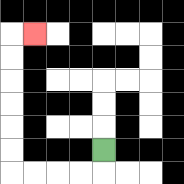{'start': '[4, 6]', 'end': '[1, 1]', 'path_directions': 'D,L,L,L,L,U,U,U,U,U,U,R', 'path_coordinates': '[[4, 6], [4, 7], [3, 7], [2, 7], [1, 7], [0, 7], [0, 6], [0, 5], [0, 4], [0, 3], [0, 2], [0, 1], [1, 1]]'}